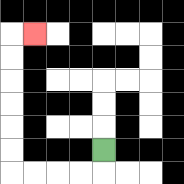{'start': '[4, 6]', 'end': '[1, 1]', 'path_directions': 'D,L,L,L,L,U,U,U,U,U,U,R', 'path_coordinates': '[[4, 6], [4, 7], [3, 7], [2, 7], [1, 7], [0, 7], [0, 6], [0, 5], [0, 4], [0, 3], [0, 2], [0, 1], [1, 1]]'}